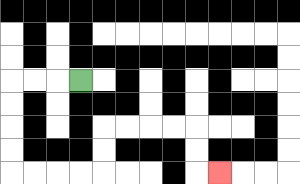{'start': '[3, 3]', 'end': '[9, 7]', 'path_directions': 'L,L,L,D,D,D,D,R,R,R,R,U,U,R,R,R,R,D,D,R', 'path_coordinates': '[[3, 3], [2, 3], [1, 3], [0, 3], [0, 4], [0, 5], [0, 6], [0, 7], [1, 7], [2, 7], [3, 7], [4, 7], [4, 6], [4, 5], [5, 5], [6, 5], [7, 5], [8, 5], [8, 6], [8, 7], [9, 7]]'}